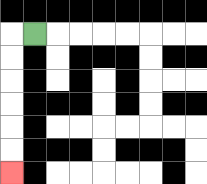{'start': '[1, 1]', 'end': '[0, 7]', 'path_directions': 'L,D,D,D,D,D,D', 'path_coordinates': '[[1, 1], [0, 1], [0, 2], [0, 3], [0, 4], [0, 5], [0, 6], [0, 7]]'}